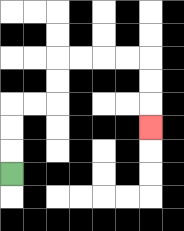{'start': '[0, 7]', 'end': '[6, 5]', 'path_directions': 'U,U,U,R,R,U,U,R,R,R,R,D,D,D', 'path_coordinates': '[[0, 7], [0, 6], [0, 5], [0, 4], [1, 4], [2, 4], [2, 3], [2, 2], [3, 2], [4, 2], [5, 2], [6, 2], [6, 3], [6, 4], [6, 5]]'}